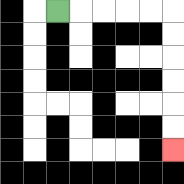{'start': '[2, 0]', 'end': '[7, 6]', 'path_directions': 'R,R,R,R,R,D,D,D,D,D,D', 'path_coordinates': '[[2, 0], [3, 0], [4, 0], [5, 0], [6, 0], [7, 0], [7, 1], [7, 2], [7, 3], [7, 4], [7, 5], [7, 6]]'}